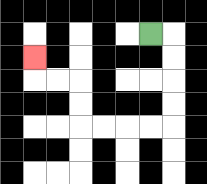{'start': '[6, 1]', 'end': '[1, 2]', 'path_directions': 'R,D,D,D,D,L,L,L,L,U,U,L,L,U', 'path_coordinates': '[[6, 1], [7, 1], [7, 2], [7, 3], [7, 4], [7, 5], [6, 5], [5, 5], [4, 5], [3, 5], [3, 4], [3, 3], [2, 3], [1, 3], [1, 2]]'}